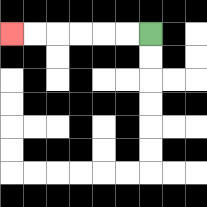{'start': '[6, 1]', 'end': '[0, 1]', 'path_directions': 'L,L,L,L,L,L', 'path_coordinates': '[[6, 1], [5, 1], [4, 1], [3, 1], [2, 1], [1, 1], [0, 1]]'}